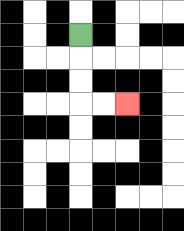{'start': '[3, 1]', 'end': '[5, 4]', 'path_directions': 'D,D,D,R,R', 'path_coordinates': '[[3, 1], [3, 2], [3, 3], [3, 4], [4, 4], [5, 4]]'}